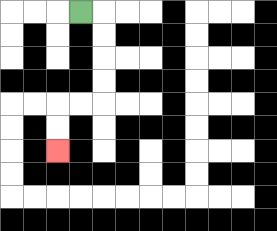{'start': '[3, 0]', 'end': '[2, 6]', 'path_directions': 'R,D,D,D,D,L,L,D,D', 'path_coordinates': '[[3, 0], [4, 0], [4, 1], [4, 2], [4, 3], [4, 4], [3, 4], [2, 4], [2, 5], [2, 6]]'}